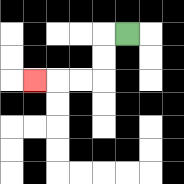{'start': '[5, 1]', 'end': '[1, 3]', 'path_directions': 'L,D,D,L,L,L', 'path_coordinates': '[[5, 1], [4, 1], [4, 2], [4, 3], [3, 3], [2, 3], [1, 3]]'}